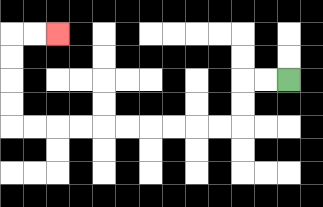{'start': '[12, 3]', 'end': '[2, 1]', 'path_directions': 'L,L,D,D,L,L,L,L,L,L,L,L,L,L,U,U,U,U,R,R', 'path_coordinates': '[[12, 3], [11, 3], [10, 3], [10, 4], [10, 5], [9, 5], [8, 5], [7, 5], [6, 5], [5, 5], [4, 5], [3, 5], [2, 5], [1, 5], [0, 5], [0, 4], [0, 3], [0, 2], [0, 1], [1, 1], [2, 1]]'}